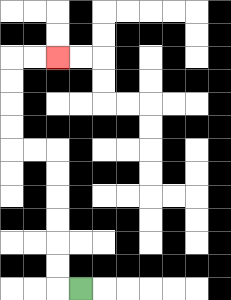{'start': '[3, 12]', 'end': '[2, 2]', 'path_directions': 'L,U,U,U,U,U,U,L,L,U,U,U,U,R,R', 'path_coordinates': '[[3, 12], [2, 12], [2, 11], [2, 10], [2, 9], [2, 8], [2, 7], [2, 6], [1, 6], [0, 6], [0, 5], [0, 4], [0, 3], [0, 2], [1, 2], [2, 2]]'}